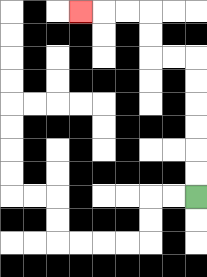{'start': '[8, 8]', 'end': '[3, 0]', 'path_directions': 'U,U,U,U,U,U,L,L,U,U,L,L,L', 'path_coordinates': '[[8, 8], [8, 7], [8, 6], [8, 5], [8, 4], [8, 3], [8, 2], [7, 2], [6, 2], [6, 1], [6, 0], [5, 0], [4, 0], [3, 0]]'}